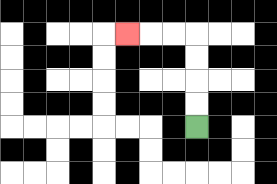{'start': '[8, 5]', 'end': '[5, 1]', 'path_directions': 'U,U,U,U,L,L,L', 'path_coordinates': '[[8, 5], [8, 4], [8, 3], [8, 2], [8, 1], [7, 1], [6, 1], [5, 1]]'}